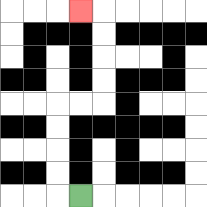{'start': '[3, 8]', 'end': '[3, 0]', 'path_directions': 'L,U,U,U,U,R,R,U,U,U,U,L', 'path_coordinates': '[[3, 8], [2, 8], [2, 7], [2, 6], [2, 5], [2, 4], [3, 4], [4, 4], [4, 3], [4, 2], [4, 1], [4, 0], [3, 0]]'}